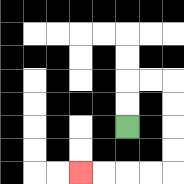{'start': '[5, 5]', 'end': '[3, 7]', 'path_directions': 'U,U,R,R,D,D,D,D,L,L,L,L', 'path_coordinates': '[[5, 5], [5, 4], [5, 3], [6, 3], [7, 3], [7, 4], [7, 5], [7, 6], [7, 7], [6, 7], [5, 7], [4, 7], [3, 7]]'}